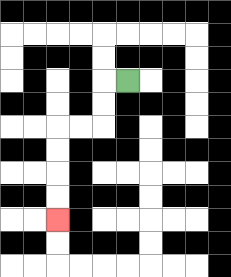{'start': '[5, 3]', 'end': '[2, 9]', 'path_directions': 'L,D,D,L,L,D,D,D,D', 'path_coordinates': '[[5, 3], [4, 3], [4, 4], [4, 5], [3, 5], [2, 5], [2, 6], [2, 7], [2, 8], [2, 9]]'}